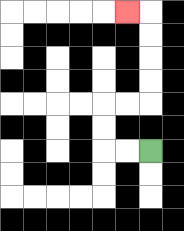{'start': '[6, 6]', 'end': '[5, 0]', 'path_directions': 'L,L,U,U,R,R,U,U,U,U,L', 'path_coordinates': '[[6, 6], [5, 6], [4, 6], [4, 5], [4, 4], [5, 4], [6, 4], [6, 3], [6, 2], [6, 1], [6, 0], [5, 0]]'}